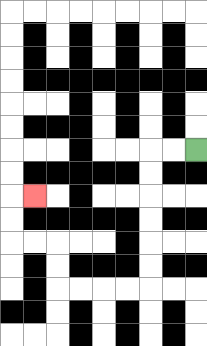{'start': '[8, 6]', 'end': '[1, 8]', 'path_directions': 'L,L,D,D,D,D,D,D,L,L,L,L,U,U,L,L,U,U,R', 'path_coordinates': '[[8, 6], [7, 6], [6, 6], [6, 7], [6, 8], [6, 9], [6, 10], [6, 11], [6, 12], [5, 12], [4, 12], [3, 12], [2, 12], [2, 11], [2, 10], [1, 10], [0, 10], [0, 9], [0, 8], [1, 8]]'}